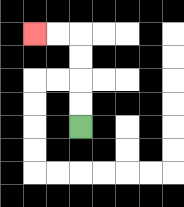{'start': '[3, 5]', 'end': '[1, 1]', 'path_directions': 'U,U,U,U,L,L', 'path_coordinates': '[[3, 5], [3, 4], [3, 3], [3, 2], [3, 1], [2, 1], [1, 1]]'}